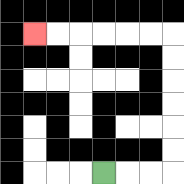{'start': '[4, 7]', 'end': '[1, 1]', 'path_directions': 'R,R,R,U,U,U,U,U,U,L,L,L,L,L,L', 'path_coordinates': '[[4, 7], [5, 7], [6, 7], [7, 7], [7, 6], [7, 5], [7, 4], [7, 3], [7, 2], [7, 1], [6, 1], [5, 1], [4, 1], [3, 1], [2, 1], [1, 1]]'}